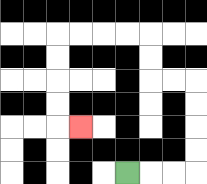{'start': '[5, 7]', 'end': '[3, 5]', 'path_directions': 'R,R,R,U,U,U,U,L,L,U,U,L,L,L,L,D,D,D,D,R', 'path_coordinates': '[[5, 7], [6, 7], [7, 7], [8, 7], [8, 6], [8, 5], [8, 4], [8, 3], [7, 3], [6, 3], [6, 2], [6, 1], [5, 1], [4, 1], [3, 1], [2, 1], [2, 2], [2, 3], [2, 4], [2, 5], [3, 5]]'}